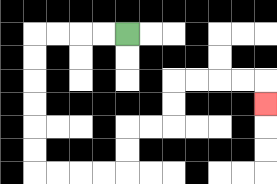{'start': '[5, 1]', 'end': '[11, 4]', 'path_directions': 'L,L,L,L,D,D,D,D,D,D,R,R,R,R,U,U,R,R,U,U,R,R,R,R,D', 'path_coordinates': '[[5, 1], [4, 1], [3, 1], [2, 1], [1, 1], [1, 2], [1, 3], [1, 4], [1, 5], [1, 6], [1, 7], [2, 7], [3, 7], [4, 7], [5, 7], [5, 6], [5, 5], [6, 5], [7, 5], [7, 4], [7, 3], [8, 3], [9, 3], [10, 3], [11, 3], [11, 4]]'}